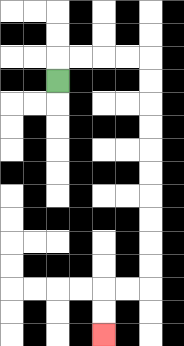{'start': '[2, 3]', 'end': '[4, 14]', 'path_directions': 'U,R,R,R,R,D,D,D,D,D,D,D,D,D,D,L,L,D,D', 'path_coordinates': '[[2, 3], [2, 2], [3, 2], [4, 2], [5, 2], [6, 2], [6, 3], [6, 4], [6, 5], [6, 6], [6, 7], [6, 8], [6, 9], [6, 10], [6, 11], [6, 12], [5, 12], [4, 12], [4, 13], [4, 14]]'}